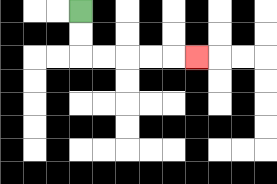{'start': '[3, 0]', 'end': '[8, 2]', 'path_directions': 'D,D,R,R,R,R,R', 'path_coordinates': '[[3, 0], [3, 1], [3, 2], [4, 2], [5, 2], [6, 2], [7, 2], [8, 2]]'}